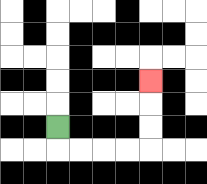{'start': '[2, 5]', 'end': '[6, 3]', 'path_directions': 'D,R,R,R,R,U,U,U', 'path_coordinates': '[[2, 5], [2, 6], [3, 6], [4, 6], [5, 6], [6, 6], [6, 5], [6, 4], [6, 3]]'}